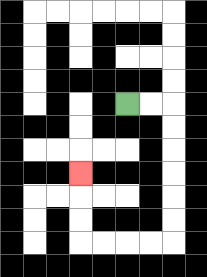{'start': '[5, 4]', 'end': '[3, 7]', 'path_directions': 'R,R,D,D,D,D,D,D,L,L,L,L,U,U,U', 'path_coordinates': '[[5, 4], [6, 4], [7, 4], [7, 5], [7, 6], [7, 7], [7, 8], [7, 9], [7, 10], [6, 10], [5, 10], [4, 10], [3, 10], [3, 9], [3, 8], [3, 7]]'}